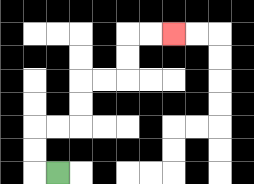{'start': '[2, 7]', 'end': '[7, 1]', 'path_directions': 'L,U,U,R,R,U,U,R,R,U,U,R,R', 'path_coordinates': '[[2, 7], [1, 7], [1, 6], [1, 5], [2, 5], [3, 5], [3, 4], [3, 3], [4, 3], [5, 3], [5, 2], [5, 1], [6, 1], [7, 1]]'}